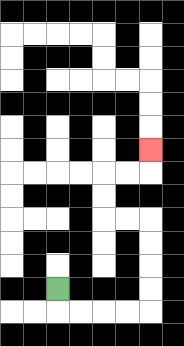{'start': '[2, 12]', 'end': '[6, 6]', 'path_directions': 'D,R,R,R,R,U,U,U,U,L,L,U,U,R,R,U', 'path_coordinates': '[[2, 12], [2, 13], [3, 13], [4, 13], [5, 13], [6, 13], [6, 12], [6, 11], [6, 10], [6, 9], [5, 9], [4, 9], [4, 8], [4, 7], [5, 7], [6, 7], [6, 6]]'}